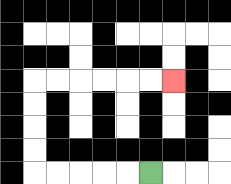{'start': '[6, 7]', 'end': '[7, 3]', 'path_directions': 'L,L,L,L,L,U,U,U,U,R,R,R,R,R,R', 'path_coordinates': '[[6, 7], [5, 7], [4, 7], [3, 7], [2, 7], [1, 7], [1, 6], [1, 5], [1, 4], [1, 3], [2, 3], [3, 3], [4, 3], [5, 3], [6, 3], [7, 3]]'}